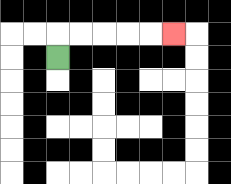{'start': '[2, 2]', 'end': '[7, 1]', 'path_directions': 'U,R,R,R,R,R', 'path_coordinates': '[[2, 2], [2, 1], [3, 1], [4, 1], [5, 1], [6, 1], [7, 1]]'}